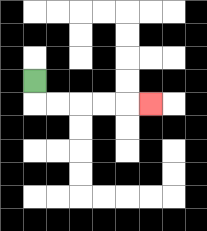{'start': '[1, 3]', 'end': '[6, 4]', 'path_directions': 'D,R,R,R,R,R', 'path_coordinates': '[[1, 3], [1, 4], [2, 4], [3, 4], [4, 4], [5, 4], [6, 4]]'}